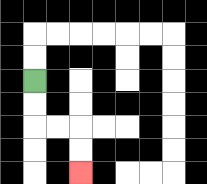{'start': '[1, 3]', 'end': '[3, 7]', 'path_directions': 'D,D,R,R,D,D', 'path_coordinates': '[[1, 3], [1, 4], [1, 5], [2, 5], [3, 5], [3, 6], [3, 7]]'}